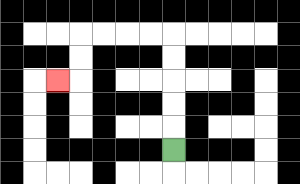{'start': '[7, 6]', 'end': '[2, 3]', 'path_directions': 'U,U,U,U,U,L,L,L,L,D,D,L', 'path_coordinates': '[[7, 6], [7, 5], [7, 4], [7, 3], [7, 2], [7, 1], [6, 1], [5, 1], [4, 1], [3, 1], [3, 2], [3, 3], [2, 3]]'}